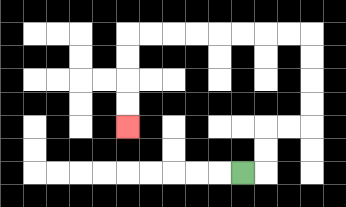{'start': '[10, 7]', 'end': '[5, 5]', 'path_directions': 'R,U,U,R,R,U,U,U,U,L,L,L,L,L,L,L,L,D,D,D,D', 'path_coordinates': '[[10, 7], [11, 7], [11, 6], [11, 5], [12, 5], [13, 5], [13, 4], [13, 3], [13, 2], [13, 1], [12, 1], [11, 1], [10, 1], [9, 1], [8, 1], [7, 1], [6, 1], [5, 1], [5, 2], [5, 3], [5, 4], [5, 5]]'}